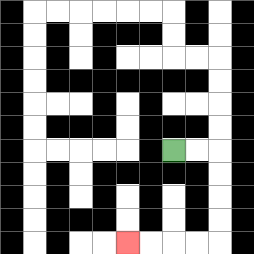{'start': '[7, 6]', 'end': '[5, 10]', 'path_directions': 'R,R,D,D,D,D,L,L,L,L', 'path_coordinates': '[[7, 6], [8, 6], [9, 6], [9, 7], [9, 8], [9, 9], [9, 10], [8, 10], [7, 10], [6, 10], [5, 10]]'}